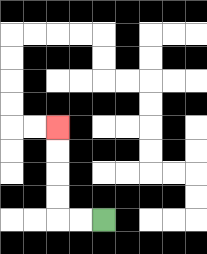{'start': '[4, 9]', 'end': '[2, 5]', 'path_directions': 'L,L,U,U,U,U', 'path_coordinates': '[[4, 9], [3, 9], [2, 9], [2, 8], [2, 7], [2, 6], [2, 5]]'}